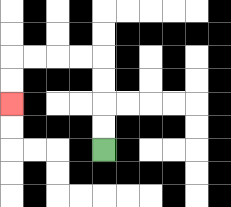{'start': '[4, 6]', 'end': '[0, 4]', 'path_directions': 'U,U,U,U,L,L,L,L,D,D', 'path_coordinates': '[[4, 6], [4, 5], [4, 4], [4, 3], [4, 2], [3, 2], [2, 2], [1, 2], [0, 2], [0, 3], [0, 4]]'}